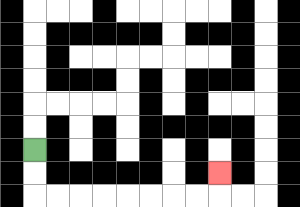{'start': '[1, 6]', 'end': '[9, 7]', 'path_directions': 'D,D,R,R,R,R,R,R,R,R,U', 'path_coordinates': '[[1, 6], [1, 7], [1, 8], [2, 8], [3, 8], [4, 8], [5, 8], [6, 8], [7, 8], [8, 8], [9, 8], [9, 7]]'}